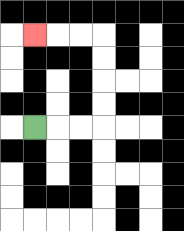{'start': '[1, 5]', 'end': '[1, 1]', 'path_directions': 'R,R,R,U,U,U,U,L,L,L', 'path_coordinates': '[[1, 5], [2, 5], [3, 5], [4, 5], [4, 4], [4, 3], [4, 2], [4, 1], [3, 1], [2, 1], [1, 1]]'}